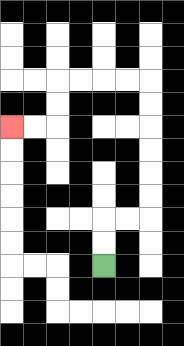{'start': '[4, 11]', 'end': '[0, 5]', 'path_directions': 'U,U,R,R,U,U,U,U,U,U,L,L,L,L,D,D,L,L', 'path_coordinates': '[[4, 11], [4, 10], [4, 9], [5, 9], [6, 9], [6, 8], [6, 7], [6, 6], [6, 5], [6, 4], [6, 3], [5, 3], [4, 3], [3, 3], [2, 3], [2, 4], [2, 5], [1, 5], [0, 5]]'}